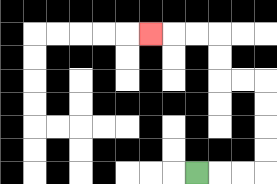{'start': '[8, 7]', 'end': '[6, 1]', 'path_directions': 'R,R,R,U,U,U,U,L,L,U,U,L,L,L', 'path_coordinates': '[[8, 7], [9, 7], [10, 7], [11, 7], [11, 6], [11, 5], [11, 4], [11, 3], [10, 3], [9, 3], [9, 2], [9, 1], [8, 1], [7, 1], [6, 1]]'}